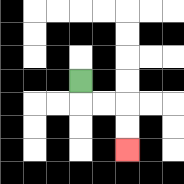{'start': '[3, 3]', 'end': '[5, 6]', 'path_directions': 'D,R,R,D,D', 'path_coordinates': '[[3, 3], [3, 4], [4, 4], [5, 4], [5, 5], [5, 6]]'}